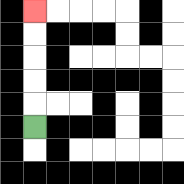{'start': '[1, 5]', 'end': '[1, 0]', 'path_directions': 'U,U,U,U,U', 'path_coordinates': '[[1, 5], [1, 4], [1, 3], [1, 2], [1, 1], [1, 0]]'}